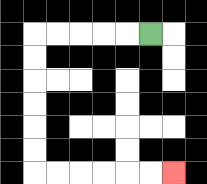{'start': '[6, 1]', 'end': '[7, 7]', 'path_directions': 'L,L,L,L,L,D,D,D,D,D,D,R,R,R,R,R,R', 'path_coordinates': '[[6, 1], [5, 1], [4, 1], [3, 1], [2, 1], [1, 1], [1, 2], [1, 3], [1, 4], [1, 5], [1, 6], [1, 7], [2, 7], [3, 7], [4, 7], [5, 7], [6, 7], [7, 7]]'}